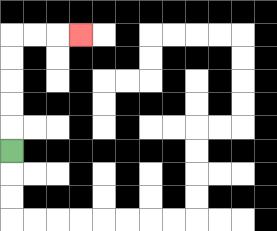{'start': '[0, 6]', 'end': '[3, 1]', 'path_directions': 'U,U,U,U,U,R,R,R', 'path_coordinates': '[[0, 6], [0, 5], [0, 4], [0, 3], [0, 2], [0, 1], [1, 1], [2, 1], [3, 1]]'}